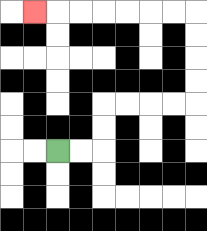{'start': '[2, 6]', 'end': '[1, 0]', 'path_directions': 'R,R,U,U,R,R,R,R,U,U,U,U,L,L,L,L,L,L,L', 'path_coordinates': '[[2, 6], [3, 6], [4, 6], [4, 5], [4, 4], [5, 4], [6, 4], [7, 4], [8, 4], [8, 3], [8, 2], [8, 1], [8, 0], [7, 0], [6, 0], [5, 0], [4, 0], [3, 0], [2, 0], [1, 0]]'}